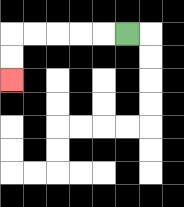{'start': '[5, 1]', 'end': '[0, 3]', 'path_directions': 'L,L,L,L,L,D,D', 'path_coordinates': '[[5, 1], [4, 1], [3, 1], [2, 1], [1, 1], [0, 1], [0, 2], [0, 3]]'}